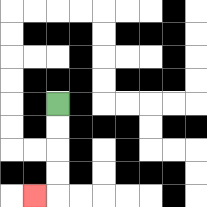{'start': '[2, 4]', 'end': '[1, 8]', 'path_directions': 'D,D,D,D,L', 'path_coordinates': '[[2, 4], [2, 5], [2, 6], [2, 7], [2, 8], [1, 8]]'}